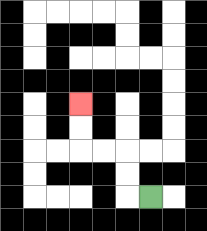{'start': '[6, 8]', 'end': '[3, 4]', 'path_directions': 'L,U,U,L,L,U,U', 'path_coordinates': '[[6, 8], [5, 8], [5, 7], [5, 6], [4, 6], [3, 6], [3, 5], [3, 4]]'}